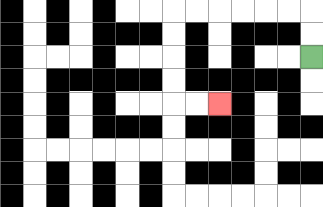{'start': '[13, 2]', 'end': '[9, 4]', 'path_directions': 'U,U,L,L,L,L,L,L,D,D,D,D,R,R', 'path_coordinates': '[[13, 2], [13, 1], [13, 0], [12, 0], [11, 0], [10, 0], [9, 0], [8, 0], [7, 0], [7, 1], [7, 2], [7, 3], [7, 4], [8, 4], [9, 4]]'}